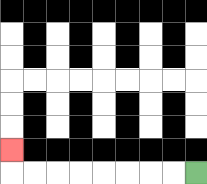{'start': '[8, 7]', 'end': '[0, 6]', 'path_directions': 'L,L,L,L,L,L,L,L,U', 'path_coordinates': '[[8, 7], [7, 7], [6, 7], [5, 7], [4, 7], [3, 7], [2, 7], [1, 7], [0, 7], [0, 6]]'}